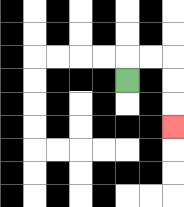{'start': '[5, 3]', 'end': '[7, 5]', 'path_directions': 'U,R,R,D,D,D', 'path_coordinates': '[[5, 3], [5, 2], [6, 2], [7, 2], [7, 3], [7, 4], [7, 5]]'}